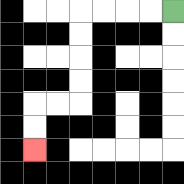{'start': '[7, 0]', 'end': '[1, 6]', 'path_directions': 'L,L,L,L,D,D,D,D,L,L,D,D', 'path_coordinates': '[[7, 0], [6, 0], [5, 0], [4, 0], [3, 0], [3, 1], [3, 2], [3, 3], [3, 4], [2, 4], [1, 4], [1, 5], [1, 6]]'}